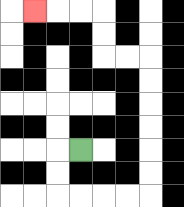{'start': '[3, 6]', 'end': '[1, 0]', 'path_directions': 'L,D,D,R,R,R,R,U,U,U,U,U,U,L,L,U,U,L,L,L', 'path_coordinates': '[[3, 6], [2, 6], [2, 7], [2, 8], [3, 8], [4, 8], [5, 8], [6, 8], [6, 7], [6, 6], [6, 5], [6, 4], [6, 3], [6, 2], [5, 2], [4, 2], [4, 1], [4, 0], [3, 0], [2, 0], [1, 0]]'}